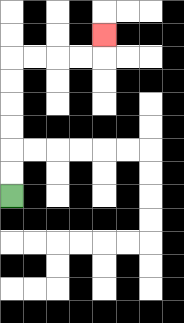{'start': '[0, 8]', 'end': '[4, 1]', 'path_directions': 'U,U,U,U,U,U,R,R,R,R,U', 'path_coordinates': '[[0, 8], [0, 7], [0, 6], [0, 5], [0, 4], [0, 3], [0, 2], [1, 2], [2, 2], [3, 2], [4, 2], [4, 1]]'}